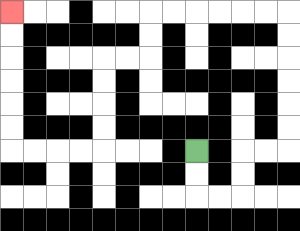{'start': '[8, 6]', 'end': '[0, 0]', 'path_directions': 'D,D,R,R,U,U,R,R,U,U,U,U,U,U,L,L,L,L,L,L,D,D,L,L,D,D,D,D,L,L,L,L,U,U,U,U,U,U', 'path_coordinates': '[[8, 6], [8, 7], [8, 8], [9, 8], [10, 8], [10, 7], [10, 6], [11, 6], [12, 6], [12, 5], [12, 4], [12, 3], [12, 2], [12, 1], [12, 0], [11, 0], [10, 0], [9, 0], [8, 0], [7, 0], [6, 0], [6, 1], [6, 2], [5, 2], [4, 2], [4, 3], [4, 4], [4, 5], [4, 6], [3, 6], [2, 6], [1, 6], [0, 6], [0, 5], [0, 4], [0, 3], [0, 2], [0, 1], [0, 0]]'}